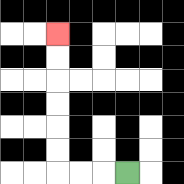{'start': '[5, 7]', 'end': '[2, 1]', 'path_directions': 'L,L,L,U,U,U,U,U,U', 'path_coordinates': '[[5, 7], [4, 7], [3, 7], [2, 7], [2, 6], [2, 5], [2, 4], [2, 3], [2, 2], [2, 1]]'}